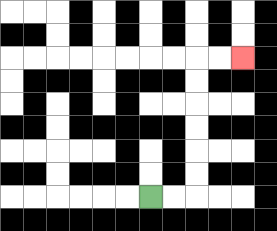{'start': '[6, 8]', 'end': '[10, 2]', 'path_directions': 'R,R,U,U,U,U,U,U,R,R', 'path_coordinates': '[[6, 8], [7, 8], [8, 8], [8, 7], [8, 6], [8, 5], [8, 4], [8, 3], [8, 2], [9, 2], [10, 2]]'}